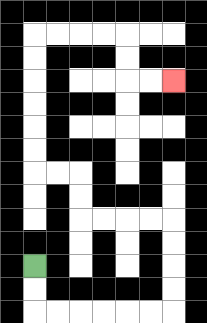{'start': '[1, 11]', 'end': '[7, 3]', 'path_directions': 'D,D,R,R,R,R,R,R,U,U,U,U,L,L,L,L,U,U,L,L,U,U,U,U,U,U,R,R,R,R,D,D,R,R', 'path_coordinates': '[[1, 11], [1, 12], [1, 13], [2, 13], [3, 13], [4, 13], [5, 13], [6, 13], [7, 13], [7, 12], [7, 11], [7, 10], [7, 9], [6, 9], [5, 9], [4, 9], [3, 9], [3, 8], [3, 7], [2, 7], [1, 7], [1, 6], [1, 5], [1, 4], [1, 3], [1, 2], [1, 1], [2, 1], [3, 1], [4, 1], [5, 1], [5, 2], [5, 3], [6, 3], [7, 3]]'}